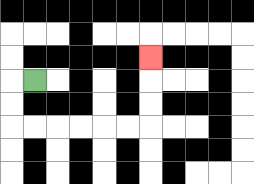{'start': '[1, 3]', 'end': '[6, 2]', 'path_directions': 'L,D,D,R,R,R,R,R,R,U,U,U', 'path_coordinates': '[[1, 3], [0, 3], [0, 4], [0, 5], [1, 5], [2, 5], [3, 5], [4, 5], [5, 5], [6, 5], [6, 4], [6, 3], [6, 2]]'}